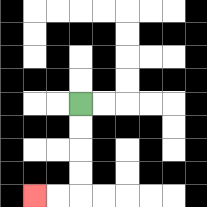{'start': '[3, 4]', 'end': '[1, 8]', 'path_directions': 'D,D,D,D,L,L', 'path_coordinates': '[[3, 4], [3, 5], [3, 6], [3, 7], [3, 8], [2, 8], [1, 8]]'}